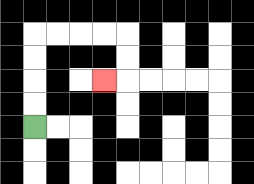{'start': '[1, 5]', 'end': '[4, 3]', 'path_directions': 'U,U,U,U,R,R,R,R,D,D,L', 'path_coordinates': '[[1, 5], [1, 4], [1, 3], [1, 2], [1, 1], [2, 1], [3, 1], [4, 1], [5, 1], [5, 2], [5, 3], [4, 3]]'}